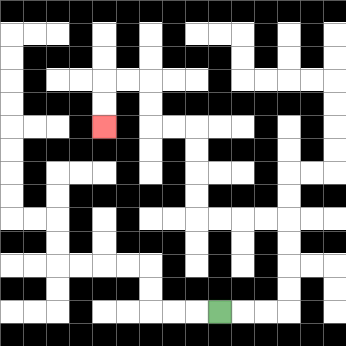{'start': '[9, 13]', 'end': '[4, 5]', 'path_directions': 'R,R,R,U,U,U,U,L,L,L,L,U,U,U,U,L,L,U,U,L,L,D,D', 'path_coordinates': '[[9, 13], [10, 13], [11, 13], [12, 13], [12, 12], [12, 11], [12, 10], [12, 9], [11, 9], [10, 9], [9, 9], [8, 9], [8, 8], [8, 7], [8, 6], [8, 5], [7, 5], [6, 5], [6, 4], [6, 3], [5, 3], [4, 3], [4, 4], [4, 5]]'}